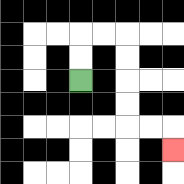{'start': '[3, 3]', 'end': '[7, 6]', 'path_directions': 'U,U,R,R,D,D,D,D,R,R,D', 'path_coordinates': '[[3, 3], [3, 2], [3, 1], [4, 1], [5, 1], [5, 2], [5, 3], [5, 4], [5, 5], [6, 5], [7, 5], [7, 6]]'}